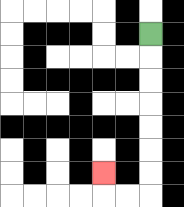{'start': '[6, 1]', 'end': '[4, 7]', 'path_directions': 'D,D,D,D,D,D,D,L,L,U', 'path_coordinates': '[[6, 1], [6, 2], [6, 3], [6, 4], [6, 5], [6, 6], [6, 7], [6, 8], [5, 8], [4, 8], [4, 7]]'}